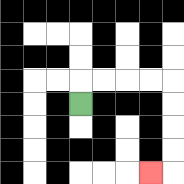{'start': '[3, 4]', 'end': '[6, 7]', 'path_directions': 'U,R,R,R,R,D,D,D,D,L', 'path_coordinates': '[[3, 4], [3, 3], [4, 3], [5, 3], [6, 3], [7, 3], [7, 4], [7, 5], [7, 6], [7, 7], [6, 7]]'}